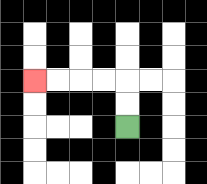{'start': '[5, 5]', 'end': '[1, 3]', 'path_directions': 'U,U,L,L,L,L', 'path_coordinates': '[[5, 5], [5, 4], [5, 3], [4, 3], [3, 3], [2, 3], [1, 3]]'}